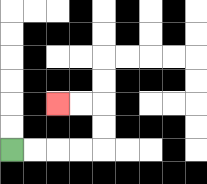{'start': '[0, 6]', 'end': '[2, 4]', 'path_directions': 'R,R,R,R,U,U,L,L', 'path_coordinates': '[[0, 6], [1, 6], [2, 6], [3, 6], [4, 6], [4, 5], [4, 4], [3, 4], [2, 4]]'}